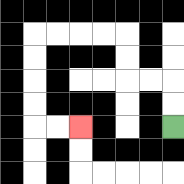{'start': '[7, 5]', 'end': '[3, 5]', 'path_directions': 'U,U,L,L,U,U,L,L,L,L,D,D,D,D,R,R', 'path_coordinates': '[[7, 5], [7, 4], [7, 3], [6, 3], [5, 3], [5, 2], [5, 1], [4, 1], [3, 1], [2, 1], [1, 1], [1, 2], [1, 3], [1, 4], [1, 5], [2, 5], [3, 5]]'}